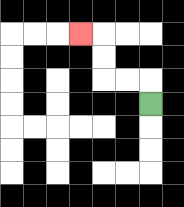{'start': '[6, 4]', 'end': '[3, 1]', 'path_directions': 'U,L,L,U,U,L', 'path_coordinates': '[[6, 4], [6, 3], [5, 3], [4, 3], [4, 2], [4, 1], [3, 1]]'}